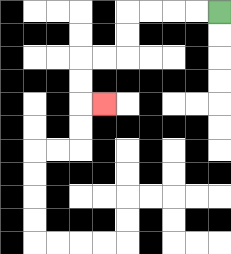{'start': '[9, 0]', 'end': '[4, 4]', 'path_directions': 'L,L,L,L,D,D,L,L,D,D,R', 'path_coordinates': '[[9, 0], [8, 0], [7, 0], [6, 0], [5, 0], [5, 1], [5, 2], [4, 2], [3, 2], [3, 3], [3, 4], [4, 4]]'}